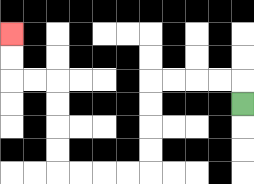{'start': '[10, 4]', 'end': '[0, 1]', 'path_directions': 'U,L,L,L,L,D,D,D,D,L,L,L,L,U,U,U,U,L,L,U,U', 'path_coordinates': '[[10, 4], [10, 3], [9, 3], [8, 3], [7, 3], [6, 3], [6, 4], [6, 5], [6, 6], [6, 7], [5, 7], [4, 7], [3, 7], [2, 7], [2, 6], [2, 5], [2, 4], [2, 3], [1, 3], [0, 3], [0, 2], [0, 1]]'}